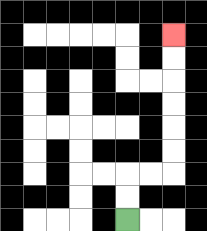{'start': '[5, 9]', 'end': '[7, 1]', 'path_directions': 'U,U,R,R,U,U,U,U,U,U', 'path_coordinates': '[[5, 9], [5, 8], [5, 7], [6, 7], [7, 7], [7, 6], [7, 5], [7, 4], [7, 3], [7, 2], [7, 1]]'}